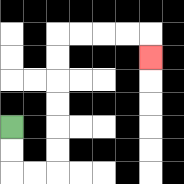{'start': '[0, 5]', 'end': '[6, 2]', 'path_directions': 'D,D,R,R,U,U,U,U,U,U,R,R,R,R,D', 'path_coordinates': '[[0, 5], [0, 6], [0, 7], [1, 7], [2, 7], [2, 6], [2, 5], [2, 4], [2, 3], [2, 2], [2, 1], [3, 1], [4, 1], [5, 1], [6, 1], [6, 2]]'}